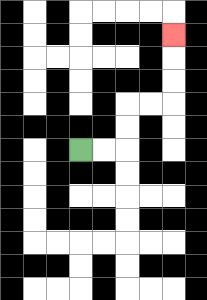{'start': '[3, 6]', 'end': '[7, 1]', 'path_directions': 'R,R,U,U,R,R,U,U,U', 'path_coordinates': '[[3, 6], [4, 6], [5, 6], [5, 5], [5, 4], [6, 4], [7, 4], [7, 3], [7, 2], [7, 1]]'}